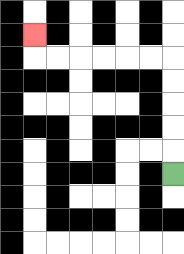{'start': '[7, 7]', 'end': '[1, 1]', 'path_directions': 'U,U,U,U,U,L,L,L,L,L,L,U', 'path_coordinates': '[[7, 7], [7, 6], [7, 5], [7, 4], [7, 3], [7, 2], [6, 2], [5, 2], [4, 2], [3, 2], [2, 2], [1, 2], [1, 1]]'}